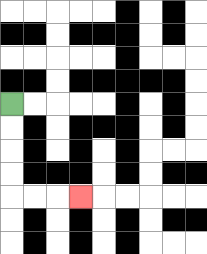{'start': '[0, 4]', 'end': '[3, 8]', 'path_directions': 'D,D,D,D,R,R,R', 'path_coordinates': '[[0, 4], [0, 5], [0, 6], [0, 7], [0, 8], [1, 8], [2, 8], [3, 8]]'}